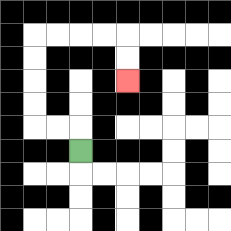{'start': '[3, 6]', 'end': '[5, 3]', 'path_directions': 'U,L,L,U,U,U,U,R,R,R,R,D,D', 'path_coordinates': '[[3, 6], [3, 5], [2, 5], [1, 5], [1, 4], [1, 3], [1, 2], [1, 1], [2, 1], [3, 1], [4, 1], [5, 1], [5, 2], [5, 3]]'}